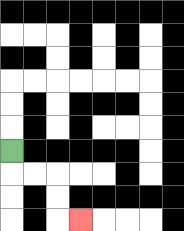{'start': '[0, 6]', 'end': '[3, 9]', 'path_directions': 'D,R,R,D,D,R', 'path_coordinates': '[[0, 6], [0, 7], [1, 7], [2, 7], [2, 8], [2, 9], [3, 9]]'}